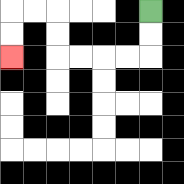{'start': '[6, 0]', 'end': '[0, 2]', 'path_directions': 'D,D,L,L,L,L,U,U,L,L,D,D', 'path_coordinates': '[[6, 0], [6, 1], [6, 2], [5, 2], [4, 2], [3, 2], [2, 2], [2, 1], [2, 0], [1, 0], [0, 0], [0, 1], [0, 2]]'}